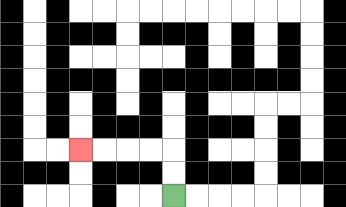{'start': '[7, 8]', 'end': '[3, 6]', 'path_directions': 'U,U,L,L,L,L', 'path_coordinates': '[[7, 8], [7, 7], [7, 6], [6, 6], [5, 6], [4, 6], [3, 6]]'}